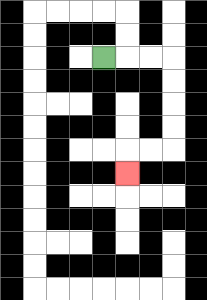{'start': '[4, 2]', 'end': '[5, 7]', 'path_directions': 'R,R,R,D,D,D,D,L,L,D', 'path_coordinates': '[[4, 2], [5, 2], [6, 2], [7, 2], [7, 3], [7, 4], [7, 5], [7, 6], [6, 6], [5, 6], [5, 7]]'}